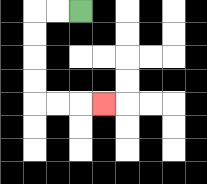{'start': '[3, 0]', 'end': '[4, 4]', 'path_directions': 'L,L,D,D,D,D,R,R,R', 'path_coordinates': '[[3, 0], [2, 0], [1, 0], [1, 1], [1, 2], [1, 3], [1, 4], [2, 4], [3, 4], [4, 4]]'}